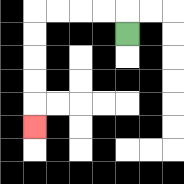{'start': '[5, 1]', 'end': '[1, 5]', 'path_directions': 'U,L,L,L,L,D,D,D,D,D', 'path_coordinates': '[[5, 1], [5, 0], [4, 0], [3, 0], [2, 0], [1, 0], [1, 1], [1, 2], [1, 3], [1, 4], [1, 5]]'}